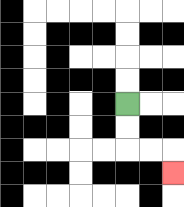{'start': '[5, 4]', 'end': '[7, 7]', 'path_directions': 'D,D,R,R,D', 'path_coordinates': '[[5, 4], [5, 5], [5, 6], [6, 6], [7, 6], [7, 7]]'}